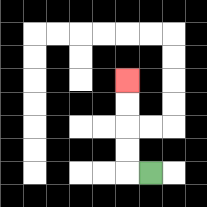{'start': '[6, 7]', 'end': '[5, 3]', 'path_directions': 'L,U,U,U,U', 'path_coordinates': '[[6, 7], [5, 7], [5, 6], [5, 5], [5, 4], [5, 3]]'}